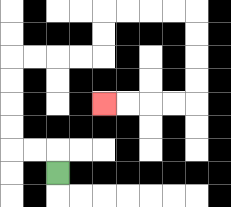{'start': '[2, 7]', 'end': '[4, 4]', 'path_directions': 'U,L,L,U,U,U,U,R,R,R,R,U,U,R,R,R,R,D,D,D,D,L,L,L,L', 'path_coordinates': '[[2, 7], [2, 6], [1, 6], [0, 6], [0, 5], [0, 4], [0, 3], [0, 2], [1, 2], [2, 2], [3, 2], [4, 2], [4, 1], [4, 0], [5, 0], [6, 0], [7, 0], [8, 0], [8, 1], [8, 2], [8, 3], [8, 4], [7, 4], [6, 4], [5, 4], [4, 4]]'}